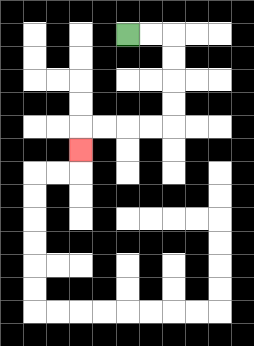{'start': '[5, 1]', 'end': '[3, 6]', 'path_directions': 'R,R,D,D,D,D,L,L,L,L,D', 'path_coordinates': '[[5, 1], [6, 1], [7, 1], [7, 2], [7, 3], [7, 4], [7, 5], [6, 5], [5, 5], [4, 5], [3, 5], [3, 6]]'}